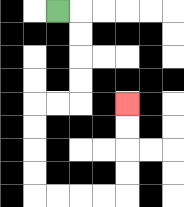{'start': '[2, 0]', 'end': '[5, 4]', 'path_directions': 'R,D,D,D,D,L,L,D,D,D,D,R,R,R,R,U,U,U,U', 'path_coordinates': '[[2, 0], [3, 0], [3, 1], [3, 2], [3, 3], [3, 4], [2, 4], [1, 4], [1, 5], [1, 6], [1, 7], [1, 8], [2, 8], [3, 8], [4, 8], [5, 8], [5, 7], [5, 6], [5, 5], [5, 4]]'}